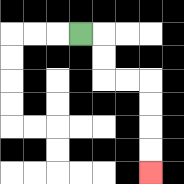{'start': '[3, 1]', 'end': '[6, 7]', 'path_directions': 'R,D,D,R,R,D,D,D,D', 'path_coordinates': '[[3, 1], [4, 1], [4, 2], [4, 3], [5, 3], [6, 3], [6, 4], [6, 5], [6, 6], [6, 7]]'}